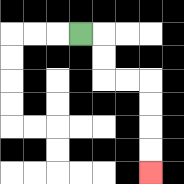{'start': '[3, 1]', 'end': '[6, 7]', 'path_directions': 'R,D,D,R,R,D,D,D,D', 'path_coordinates': '[[3, 1], [4, 1], [4, 2], [4, 3], [5, 3], [6, 3], [6, 4], [6, 5], [6, 6], [6, 7]]'}